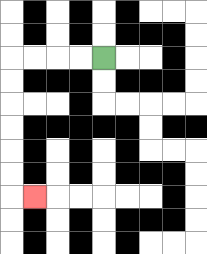{'start': '[4, 2]', 'end': '[1, 8]', 'path_directions': 'L,L,L,L,D,D,D,D,D,D,R', 'path_coordinates': '[[4, 2], [3, 2], [2, 2], [1, 2], [0, 2], [0, 3], [0, 4], [0, 5], [0, 6], [0, 7], [0, 8], [1, 8]]'}